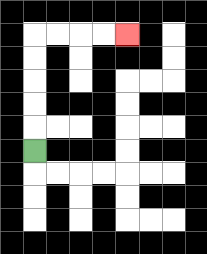{'start': '[1, 6]', 'end': '[5, 1]', 'path_directions': 'U,U,U,U,U,R,R,R,R', 'path_coordinates': '[[1, 6], [1, 5], [1, 4], [1, 3], [1, 2], [1, 1], [2, 1], [3, 1], [4, 1], [5, 1]]'}